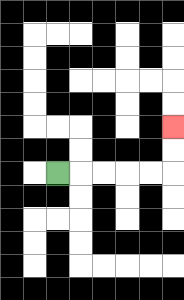{'start': '[2, 7]', 'end': '[7, 5]', 'path_directions': 'R,R,R,R,R,U,U', 'path_coordinates': '[[2, 7], [3, 7], [4, 7], [5, 7], [6, 7], [7, 7], [7, 6], [7, 5]]'}